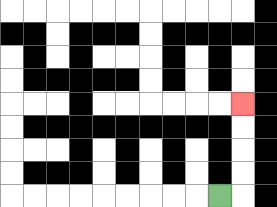{'start': '[9, 8]', 'end': '[10, 4]', 'path_directions': 'R,U,U,U,U', 'path_coordinates': '[[9, 8], [10, 8], [10, 7], [10, 6], [10, 5], [10, 4]]'}